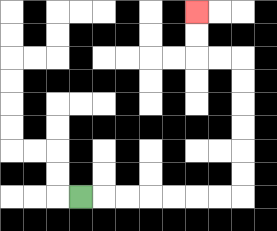{'start': '[3, 8]', 'end': '[8, 0]', 'path_directions': 'R,R,R,R,R,R,R,U,U,U,U,U,U,L,L,U,U', 'path_coordinates': '[[3, 8], [4, 8], [5, 8], [6, 8], [7, 8], [8, 8], [9, 8], [10, 8], [10, 7], [10, 6], [10, 5], [10, 4], [10, 3], [10, 2], [9, 2], [8, 2], [8, 1], [8, 0]]'}